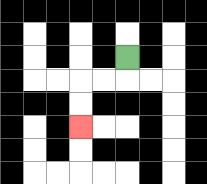{'start': '[5, 2]', 'end': '[3, 5]', 'path_directions': 'D,L,L,D,D', 'path_coordinates': '[[5, 2], [5, 3], [4, 3], [3, 3], [3, 4], [3, 5]]'}